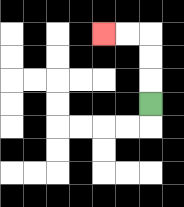{'start': '[6, 4]', 'end': '[4, 1]', 'path_directions': 'U,U,U,L,L', 'path_coordinates': '[[6, 4], [6, 3], [6, 2], [6, 1], [5, 1], [4, 1]]'}